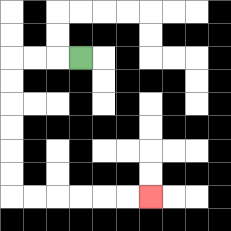{'start': '[3, 2]', 'end': '[6, 8]', 'path_directions': 'L,L,L,D,D,D,D,D,D,R,R,R,R,R,R', 'path_coordinates': '[[3, 2], [2, 2], [1, 2], [0, 2], [0, 3], [0, 4], [0, 5], [0, 6], [0, 7], [0, 8], [1, 8], [2, 8], [3, 8], [4, 8], [5, 8], [6, 8]]'}